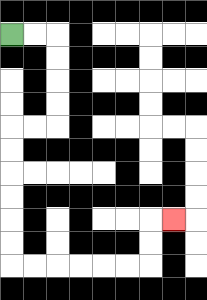{'start': '[0, 1]', 'end': '[7, 9]', 'path_directions': 'R,R,D,D,D,D,L,L,D,D,D,D,D,D,R,R,R,R,R,R,U,U,R', 'path_coordinates': '[[0, 1], [1, 1], [2, 1], [2, 2], [2, 3], [2, 4], [2, 5], [1, 5], [0, 5], [0, 6], [0, 7], [0, 8], [0, 9], [0, 10], [0, 11], [1, 11], [2, 11], [3, 11], [4, 11], [5, 11], [6, 11], [6, 10], [6, 9], [7, 9]]'}